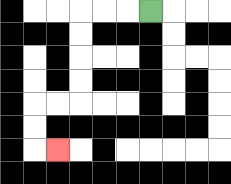{'start': '[6, 0]', 'end': '[2, 6]', 'path_directions': 'L,L,L,D,D,D,D,L,L,D,D,R', 'path_coordinates': '[[6, 0], [5, 0], [4, 0], [3, 0], [3, 1], [3, 2], [3, 3], [3, 4], [2, 4], [1, 4], [1, 5], [1, 6], [2, 6]]'}